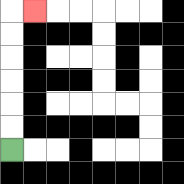{'start': '[0, 6]', 'end': '[1, 0]', 'path_directions': 'U,U,U,U,U,U,R', 'path_coordinates': '[[0, 6], [0, 5], [0, 4], [0, 3], [0, 2], [0, 1], [0, 0], [1, 0]]'}